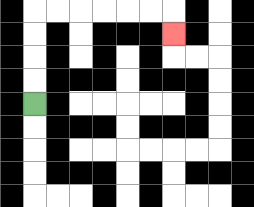{'start': '[1, 4]', 'end': '[7, 1]', 'path_directions': 'U,U,U,U,R,R,R,R,R,R,D', 'path_coordinates': '[[1, 4], [1, 3], [1, 2], [1, 1], [1, 0], [2, 0], [3, 0], [4, 0], [5, 0], [6, 0], [7, 0], [7, 1]]'}